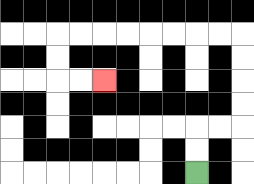{'start': '[8, 7]', 'end': '[4, 3]', 'path_directions': 'U,U,R,R,U,U,U,U,L,L,L,L,L,L,L,L,D,D,R,R', 'path_coordinates': '[[8, 7], [8, 6], [8, 5], [9, 5], [10, 5], [10, 4], [10, 3], [10, 2], [10, 1], [9, 1], [8, 1], [7, 1], [6, 1], [5, 1], [4, 1], [3, 1], [2, 1], [2, 2], [2, 3], [3, 3], [4, 3]]'}